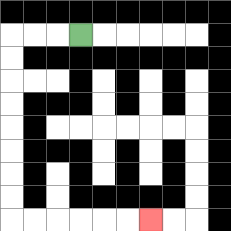{'start': '[3, 1]', 'end': '[6, 9]', 'path_directions': 'L,L,L,D,D,D,D,D,D,D,D,R,R,R,R,R,R', 'path_coordinates': '[[3, 1], [2, 1], [1, 1], [0, 1], [0, 2], [0, 3], [0, 4], [0, 5], [0, 6], [0, 7], [0, 8], [0, 9], [1, 9], [2, 9], [3, 9], [4, 9], [5, 9], [6, 9]]'}